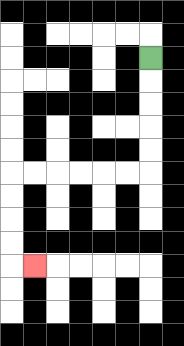{'start': '[6, 2]', 'end': '[1, 11]', 'path_directions': 'D,D,D,D,D,L,L,L,L,L,L,D,D,D,D,R', 'path_coordinates': '[[6, 2], [6, 3], [6, 4], [6, 5], [6, 6], [6, 7], [5, 7], [4, 7], [3, 7], [2, 7], [1, 7], [0, 7], [0, 8], [0, 9], [0, 10], [0, 11], [1, 11]]'}